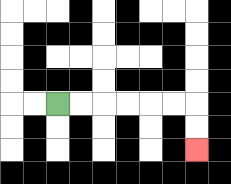{'start': '[2, 4]', 'end': '[8, 6]', 'path_directions': 'R,R,R,R,R,R,D,D', 'path_coordinates': '[[2, 4], [3, 4], [4, 4], [5, 4], [6, 4], [7, 4], [8, 4], [8, 5], [8, 6]]'}